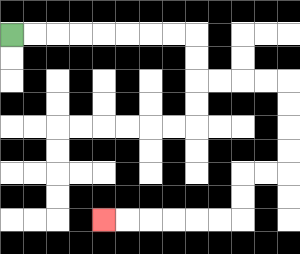{'start': '[0, 1]', 'end': '[4, 9]', 'path_directions': 'R,R,R,R,R,R,R,R,D,D,R,R,R,R,D,D,D,D,L,L,D,D,L,L,L,L,L,L', 'path_coordinates': '[[0, 1], [1, 1], [2, 1], [3, 1], [4, 1], [5, 1], [6, 1], [7, 1], [8, 1], [8, 2], [8, 3], [9, 3], [10, 3], [11, 3], [12, 3], [12, 4], [12, 5], [12, 6], [12, 7], [11, 7], [10, 7], [10, 8], [10, 9], [9, 9], [8, 9], [7, 9], [6, 9], [5, 9], [4, 9]]'}